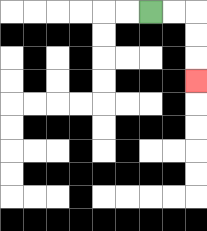{'start': '[6, 0]', 'end': '[8, 3]', 'path_directions': 'R,R,D,D,D', 'path_coordinates': '[[6, 0], [7, 0], [8, 0], [8, 1], [8, 2], [8, 3]]'}